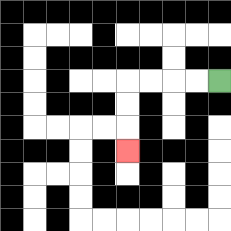{'start': '[9, 3]', 'end': '[5, 6]', 'path_directions': 'L,L,L,L,D,D,D', 'path_coordinates': '[[9, 3], [8, 3], [7, 3], [6, 3], [5, 3], [5, 4], [5, 5], [5, 6]]'}